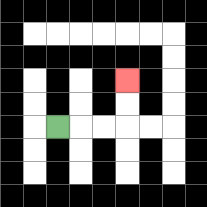{'start': '[2, 5]', 'end': '[5, 3]', 'path_directions': 'R,R,R,U,U', 'path_coordinates': '[[2, 5], [3, 5], [4, 5], [5, 5], [5, 4], [5, 3]]'}